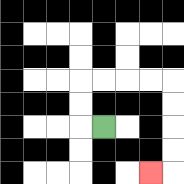{'start': '[4, 5]', 'end': '[6, 7]', 'path_directions': 'L,U,U,R,R,R,R,D,D,D,D,L', 'path_coordinates': '[[4, 5], [3, 5], [3, 4], [3, 3], [4, 3], [5, 3], [6, 3], [7, 3], [7, 4], [7, 5], [7, 6], [7, 7], [6, 7]]'}